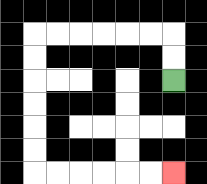{'start': '[7, 3]', 'end': '[7, 7]', 'path_directions': 'U,U,L,L,L,L,L,L,D,D,D,D,D,D,R,R,R,R,R,R', 'path_coordinates': '[[7, 3], [7, 2], [7, 1], [6, 1], [5, 1], [4, 1], [3, 1], [2, 1], [1, 1], [1, 2], [1, 3], [1, 4], [1, 5], [1, 6], [1, 7], [2, 7], [3, 7], [4, 7], [5, 7], [6, 7], [7, 7]]'}